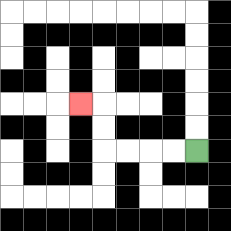{'start': '[8, 6]', 'end': '[3, 4]', 'path_directions': 'L,L,L,L,U,U,L', 'path_coordinates': '[[8, 6], [7, 6], [6, 6], [5, 6], [4, 6], [4, 5], [4, 4], [3, 4]]'}